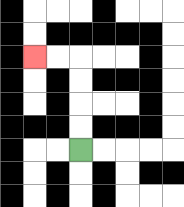{'start': '[3, 6]', 'end': '[1, 2]', 'path_directions': 'U,U,U,U,L,L', 'path_coordinates': '[[3, 6], [3, 5], [3, 4], [3, 3], [3, 2], [2, 2], [1, 2]]'}